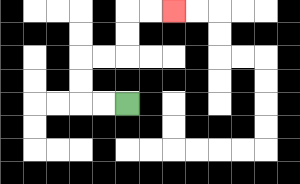{'start': '[5, 4]', 'end': '[7, 0]', 'path_directions': 'L,L,U,U,R,R,U,U,R,R', 'path_coordinates': '[[5, 4], [4, 4], [3, 4], [3, 3], [3, 2], [4, 2], [5, 2], [5, 1], [5, 0], [6, 0], [7, 0]]'}